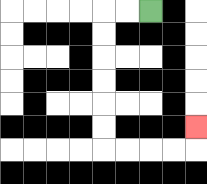{'start': '[6, 0]', 'end': '[8, 5]', 'path_directions': 'L,L,D,D,D,D,D,D,R,R,R,R,U', 'path_coordinates': '[[6, 0], [5, 0], [4, 0], [4, 1], [4, 2], [4, 3], [4, 4], [4, 5], [4, 6], [5, 6], [6, 6], [7, 6], [8, 6], [8, 5]]'}